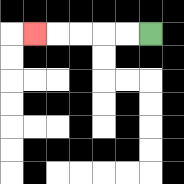{'start': '[6, 1]', 'end': '[1, 1]', 'path_directions': 'L,L,L,L,L', 'path_coordinates': '[[6, 1], [5, 1], [4, 1], [3, 1], [2, 1], [1, 1]]'}